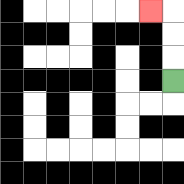{'start': '[7, 3]', 'end': '[6, 0]', 'path_directions': 'U,U,U,L', 'path_coordinates': '[[7, 3], [7, 2], [7, 1], [7, 0], [6, 0]]'}